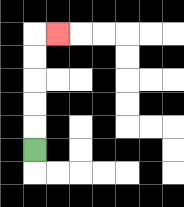{'start': '[1, 6]', 'end': '[2, 1]', 'path_directions': 'U,U,U,U,U,R', 'path_coordinates': '[[1, 6], [1, 5], [1, 4], [1, 3], [1, 2], [1, 1], [2, 1]]'}